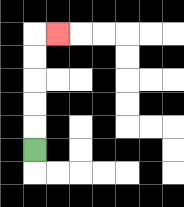{'start': '[1, 6]', 'end': '[2, 1]', 'path_directions': 'U,U,U,U,U,R', 'path_coordinates': '[[1, 6], [1, 5], [1, 4], [1, 3], [1, 2], [1, 1], [2, 1]]'}